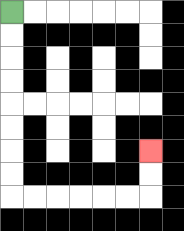{'start': '[0, 0]', 'end': '[6, 6]', 'path_directions': 'D,D,D,D,D,D,D,D,R,R,R,R,R,R,U,U', 'path_coordinates': '[[0, 0], [0, 1], [0, 2], [0, 3], [0, 4], [0, 5], [0, 6], [0, 7], [0, 8], [1, 8], [2, 8], [3, 8], [4, 8], [5, 8], [6, 8], [6, 7], [6, 6]]'}